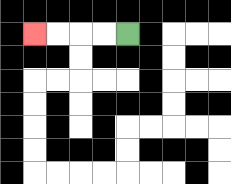{'start': '[5, 1]', 'end': '[1, 1]', 'path_directions': 'L,L,L,L', 'path_coordinates': '[[5, 1], [4, 1], [3, 1], [2, 1], [1, 1]]'}